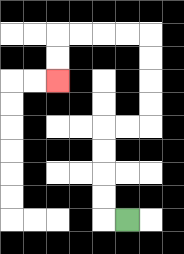{'start': '[5, 9]', 'end': '[2, 3]', 'path_directions': 'L,U,U,U,U,R,R,U,U,U,U,L,L,L,L,D,D', 'path_coordinates': '[[5, 9], [4, 9], [4, 8], [4, 7], [4, 6], [4, 5], [5, 5], [6, 5], [6, 4], [6, 3], [6, 2], [6, 1], [5, 1], [4, 1], [3, 1], [2, 1], [2, 2], [2, 3]]'}